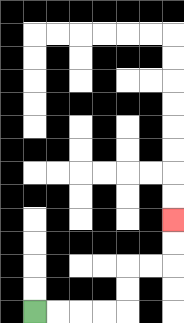{'start': '[1, 13]', 'end': '[7, 9]', 'path_directions': 'R,R,R,R,U,U,R,R,U,U', 'path_coordinates': '[[1, 13], [2, 13], [3, 13], [4, 13], [5, 13], [5, 12], [5, 11], [6, 11], [7, 11], [7, 10], [7, 9]]'}